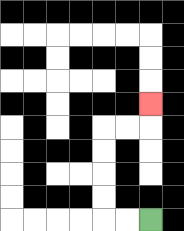{'start': '[6, 9]', 'end': '[6, 4]', 'path_directions': 'L,L,U,U,U,U,R,R,U', 'path_coordinates': '[[6, 9], [5, 9], [4, 9], [4, 8], [4, 7], [4, 6], [4, 5], [5, 5], [6, 5], [6, 4]]'}